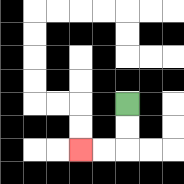{'start': '[5, 4]', 'end': '[3, 6]', 'path_directions': 'D,D,L,L', 'path_coordinates': '[[5, 4], [5, 5], [5, 6], [4, 6], [3, 6]]'}